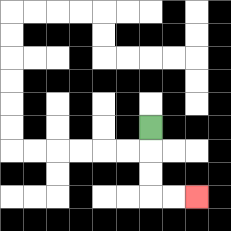{'start': '[6, 5]', 'end': '[8, 8]', 'path_directions': 'D,D,D,R,R', 'path_coordinates': '[[6, 5], [6, 6], [6, 7], [6, 8], [7, 8], [8, 8]]'}